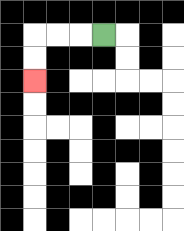{'start': '[4, 1]', 'end': '[1, 3]', 'path_directions': 'L,L,L,D,D', 'path_coordinates': '[[4, 1], [3, 1], [2, 1], [1, 1], [1, 2], [1, 3]]'}